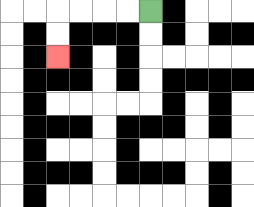{'start': '[6, 0]', 'end': '[2, 2]', 'path_directions': 'L,L,L,L,D,D', 'path_coordinates': '[[6, 0], [5, 0], [4, 0], [3, 0], [2, 0], [2, 1], [2, 2]]'}